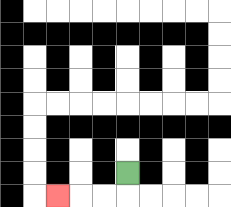{'start': '[5, 7]', 'end': '[2, 8]', 'path_directions': 'D,L,L,L', 'path_coordinates': '[[5, 7], [5, 8], [4, 8], [3, 8], [2, 8]]'}